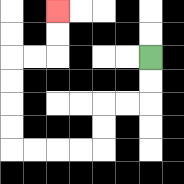{'start': '[6, 2]', 'end': '[2, 0]', 'path_directions': 'D,D,L,L,D,D,L,L,L,L,U,U,U,U,R,R,U,U', 'path_coordinates': '[[6, 2], [6, 3], [6, 4], [5, 4], [4, 4], [4, 5], [4, 6], [3, 6], [2, 6], [1, 6], [0, 6], [0, 5], [0, 4], [0, 3], [0, 2], [1, 2], [2, 2], [2, 1], [2, 0]]'}